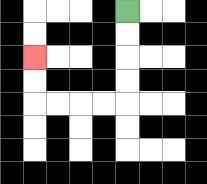{'start': '[5, 0]', 'end': '[1, 2]', 'path_directions': 'D,D,D,D,L,L,L,L,U,U', 'path_coordinates': '[[5, 0], [5, 1], [5, 2], [5, 3], [5, 4], [4, 4], [3, 4], [2, 4], [1, 4], [1, 3], [1, 2]]'}